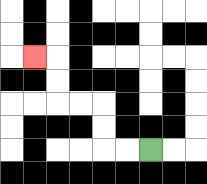{'start': '[6, 6]', 'end': '[1, 2]', 'path_directions': 'L,L,U,U,L,L,U,U,L', 'path_coordinates': '[[6, 6], [5, 6], [4, 6], [4, 5], [4, 4], [3, 4], [2, 4], [2, 3], [2, 2], [1, 2]]'}